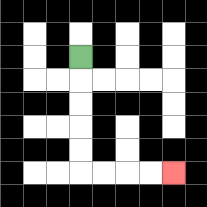{'start': '[3, 2]', 'end': '[7, 7]', 'path_directions': 'D,D,D,D,D,R,R,R,R', 'path_coordinates': '[[3, 2], [3, 3], [3, 4], [3, 5], [3, 6], [3, 7], [4, 7], [5, 7], [6, 7], [7, 7]]'}